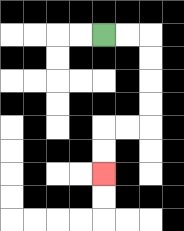{'start': '[4, 1]', 'end': '[4, 7]', 'path_directions': 'R,R,D,D,D,D,L,L,D,D', 'path_coordinates': '[[4, 1], [5, 1], [6, 1], [6, 2], [6, 3], [6, 4], [6, 5], [5, 5], [4, 5], [4, 6], [4, 7]]'}